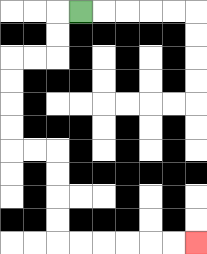{'start': '[3, 0]', 'end': '[8, 10]', 'path_directions': 'L,D,D,L,L,D,D,D,D,R,R,D,D,D,D,R,R,R,R,R,R', 'path_coordinates': '[[3, 0], [2, 0], [2, 1], [2, 2], [1, 2], [0, 2], [0, 3], [0, 4], [0, 5], [0, 6], [1, 6], [2, 6], [2, 7], [2, 8], [2, 9], [2, 10], [3, 10], [4, 10], [5, 10], [6, 10], [7, 10], [8, 10]]'}